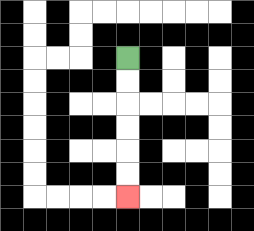{'start': '[5, 2]', 'end': '[5, 8]', 'path_directions': 'D,D,D,D,D,D', 'path_coordinates': '[[5, 2], [5, 3], [5, 4], [5, 5], [5, 6], [5, 7], [5, 8]]'}